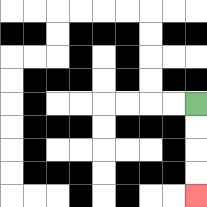{'start': '[8, 4]', 'end': '[8, 8]', 'path_directions': 'D,D,D,D', 'path_coordinates': '[[8, 4], [8, 5], [8, 6], [8, 7], [8, 8]]'}